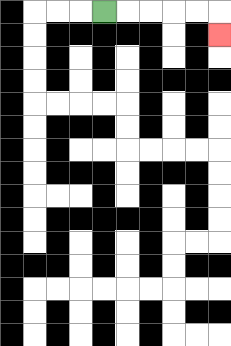{'start': '[4, 0]', 'end': '[9, 1]', 'path_directions': 'R,R,R,R,R,D', 'path_coordinates': '[[4, 0], [5, 0], [6, 0], [7, 0], [8, 0], [9, 0], [9, 1]]'}